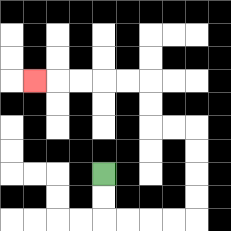{'start': '[4, 7]', 'end': '[1, 3]', 'path_directions': 'D,D,R,R,R,R,U,U,U,U,L,L,U,U,L,L,L,L,L', 'path_coordinates': '[[4, 7], [4, 8], [4, 9], [5, 9], [6, 9], [7, 9], [8, 9], [8, 8], [8, 7], [8, 6], [8, 5], [7, 5], [6, 5], [6, 4], [6, 3], [5, 3], [4, 3], [3, 3], [2, 3], [1, 3]]'}